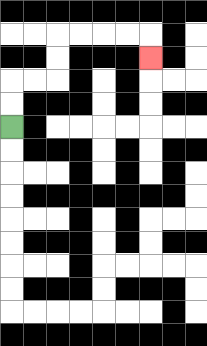{'start': '[0, 5]', 'end': '[6, 2]', 'path_directions': 'U,U,R,R,U,U,R,R,R,R,D', 'path_coordinates': '[[0, 5], [0, 4], [0, 3], [1, 3], [2, 3], [2, 2], [2, 1], [3, 1], [4, 1], [5, 1], [6, 1], [6, 2]]'}